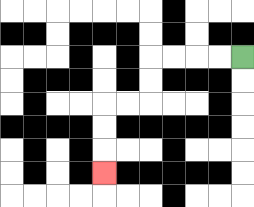{'start': '[10, 2]', 'end': '[4, 7]', 'path_directions': 'L,L,L,L,D,D,L,L,D,D,D', 'path_coordinates': '[[10, 2], [9, 2], [8, 2], [7, 2], [6, 2], [6, 3], [6, 4], [5, 4], [4, 4], [4, 5], [4, 6], [4, 7]]'}